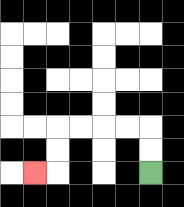{'start': '[6, 7]', 'end': '[1, 7]', 'path_directions': 'U,U,L,L,L,L,D,D,L', 'path_coordinates': '[[6, 7], [6, 6], [6, 5], [5, 5], [4, 5], [3, 5], [2, 5], [2, 6], [2, 7], [1, 7]]'}